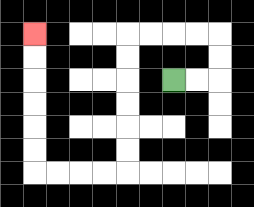{'start': '[7, 3]', 'end': '[1, 1]', 'path_directions': 'R,R,U,U,L,L,L,L,D,D,D,D,D,D,L,L,L,L,U,U,U,U,U,U', 'path_coordinates': '[[7, 3], [8, 3], [9, 3], [9, 2], [9, 1], [8, 1], [7, 1], [6, 1], [5, 1], [5, 2], [5, 3], [5, 4], [5, 5], [5, 6], [5, 7], [4, 7], [3, 7], [2, 7], [1, 7], [1, 6], [1, 5], [1, 4], [1, 3], [1, 2], [1, 1]]'}